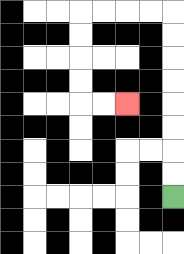{'start': '[7, 8]', 'end': '[5, 4]', 'path_directions': 'U,U,U,U,U,U,U,U,L,L,L,L,D,D,D,D,R,R', 'path_coordinates': '[[7, 8], [7, 7], [7, 6], [7, 5], [7, 4], [7, 3], [7, 2], [7, 1], [7, 0], [6, 0], [5, 0], [4, 0], [3, 0], [3, 1], [3, 2], [3, 3], [3, 4], [4, 4], [5, 4]]'}